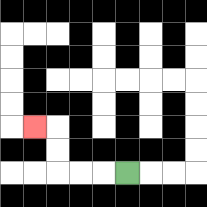{'start': '[5, 7]', 'end': '[1, 5]', 'path_directions': 'L,L,L,U,U,L', 'path_coordinates': '[[5, 7], [4, 7], [3, 7], [2, 7], [2, 6], [2, 5], [1, 5]]'}